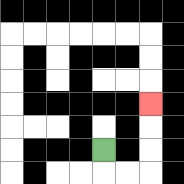{'start': '[4, 6]', 'end': '[6, 4]', 'path_directions': 'D,R,R,U,U,U', 'path_coordinates': '[[4, 6], [4, 7], [5, 7], [6, 7], [6, 6], [6, 5], [6, 4]]'}